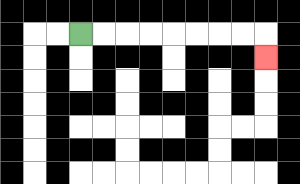{'start': '[3, 1]', 'end': '[11, 2]', 'path_directions': 'R,R,R,R,R,R,R,R,D', 'path_coordinates': '[[3, 1], [4, 1], [5, 1], [6, 1], [7, 1], [8, 1], [9, 1], [10, 1], [11, 1], [11, 2]]'}